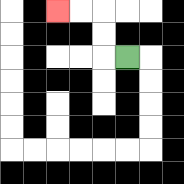{'start': '[5, 2]', 'end': '[2, 0]', 'path_directions': 'L,U,U,L,L', 'path_coordinates': '[[5, 2], [4, 2], [4, 1], [4, 0], [3, 0], [2, 0]]'}